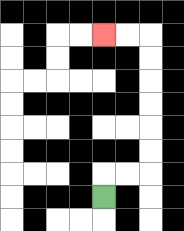{'start': '[4, 8]', 'end': '[4, 1]', 'path_directions': 'U,R,R,U,U,U,U,U,U,L,L', 'path_coordinates': '[[4, 8], [4, 7], [5, 7], [6, 7], [6, 6], [6, 5], [6, 4], [6, 3], [6, 2], [6, 1], [5, 1], [4, 1]]'}